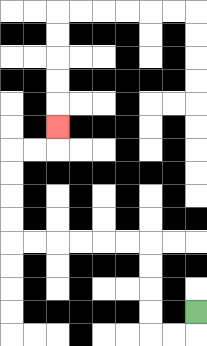{'start': '[8, 13]', 'end': '[2, 5]', 'path_directions': 'D,L,L,U,U,U,U,L,L,L,L,L,L,U,U,U,U,R,R,U', 'path_coordinates': '[[8, 13], [8, 14], [7, 14], [6, 14], [6, 13], [6, 12], [6, 11], [6, 10], [5, 10], [4, 10], [3, 10], [2, 10], [1, 10], [0, 10], [0, 9], [0, 8], [0, 7], [0, 6], [1, 6], [2, 6], [2, 5]]'}